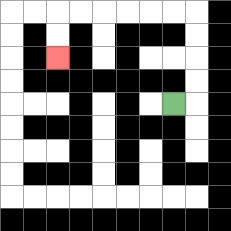{'start': '[7, 4]', 'end': '[2, 2]', 'path_directions': 'R,U,U,U,U,L,L,L,L,L,L,D,D', 'path_coordinates': '[[7, 4], [8, 4], [8, 3], [8, 2], [8, 1], [8, 0], [7, 0], [6, 0], [5, 0], [4, 0], [3, 0], [2, 0], [2, 1], [2, 2]]'}